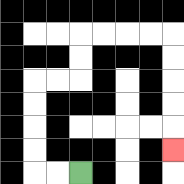{'start': '[3, 7]', 'end': '[7, 6]', 'path_directions': 'L,L,U,U,U,U,R,R,U,U,R,R,R,R,D,D,D,D,D', 'path_coordinates': '[[3, 7], [2, 7], [1, 7], [1, 6], [1, 5], [1, 4], [1, 3], [2, 3], [3, 3], [3, 2], [3, 1], [4, 1], [5, 1], [6, 1], [7, 1], [7, 2], [7, 3], [7, 4], [7, 5], [7, 6]]'}